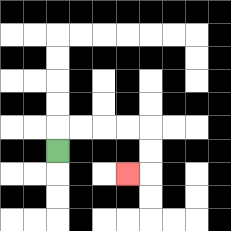{'start': '[2, 6]', 'end': '[5, 7]', 'path_directions': 'U,R,R,R,R,D,D,L', 'path_coordinates': '[[2, 6], [2, 5], [3, 5], [4, 5], [5, 5], [6, 5], [6, 6], [6, 7], [5, 7]]'}